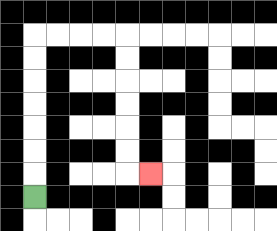{'start': '[1, 8]', 'end': '[6, 7]', 'path_directions': 'U,U,U,U,U,U,U,R,R,R,R,D,D,D,D,D,D,R', 'path_coordinates': '[[1, 8], [1, 7], [1, 6], [1, 5], [1, 4], [1, 3], [1, 2], [1, 1], [2, 1], [3, 1], [4, 1], [5, 1], [5, 2], [5, 3], [5, 4], [5, 5], [5, 6], [5, 7], [6, 7]]'}